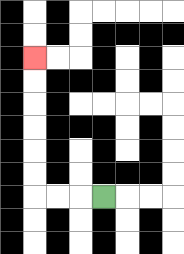{'start': '[4, 8]', 'end': '[1, 2]', 'path_directions': 'L,L,L,U,U,U,U,U,U', 'path_coordinates': '[[4, 8], [3, 8], [2, 8], [1, 8], [1, 7], [1, 6], [1, 5], [1, 4], [1, 3], [1, 2]]'}